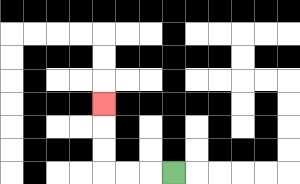{'start': '[7, 7]', 'end': '[4, 4]', 'path_directions': 'L,L,L,U,U,U', 'path_coordinates': '[[7, 7], [6, 7], [5, 7], [4, 7], [4, 6], [4, 5], [4, 4]]'}